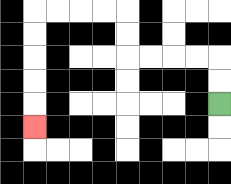{'start': '[9, 4]', 'end': '[1, 5]', 'path_directions': 'U,U,L,L,L,L,U,U,L,L,L,L,D,D,D,D,D', 'path_coordinates': '[[9, 4], [9, 3], [9, 2], [8, 2], [7, 2], [6, 2], [5, 2], [5, 1], [5, 0], [4, 0], [3, 0], [2, 0], [1, 0], [1, 1], [1, 2], [1, 3], [1, 4], [1, 5]]'}